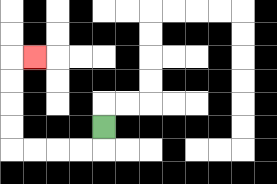{'start': '[4, 5]', 'end': '[1, 2]', 'path_directions': 'D,L,L,L,L,U,U,U,U,R', 'path_coordinates': '[[4, 5], [4, 6], [3, 6], [2, 6], [1, 6], [0, 6], [0, 5], [0, 4], [0, 3], [0, 2], [1, 2]]'}